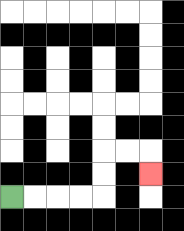{'start': '[0, 8]', 'end': '[6, 7]', 'path_directions': 'R,R,R,R,U,U,R,R,D', 'path_coordinates': '[[0, 8], [1, 8], [2, 8], [3, 8], [4, 8], [4, 7], [4, 6], [5, 6], [6, 6], [6, 7]]'}